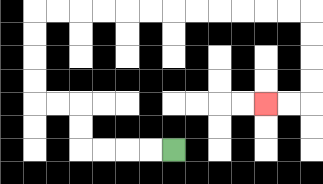{'start': '[7, 6]', 'end': '[11, 4]', 'path_directions': 'L,L,L,L,U,U,L,L,U,U,U,U,R,R,R,R,R,R,R,R,R,R,R,R,D,D,D,D,L,L', 'path_coordinates': '[[7, 6], [6, 6], [5, 6], [4, 6], [3, 6], [3, 5], [3, 4], [2, 4], [1, 4], [1, 3], [1, 2], [1, 1], [1, 0], [2, 0], [3, 0], [4, 0], [5, 0], [6, 0], [7, 0], [8, 0], [9, 0], [10, 0], [11, 0], [12, 0], [13, 0], [13, 1], [13, 2], [13, 3], [13, 4], [12, 4], [11, 4]]'}